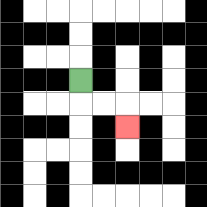{'start': '[3, 3]', 'end': '[5, 5]', 'path_directions': 'D,R,R,D', 'path_coordinates': '[[3, 3], [3, 4], [4, 4], [5, 4], [5, 5]]'}